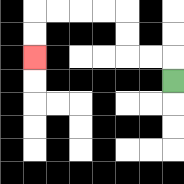{'start': '[7, 3]', 'end': '[1, 2]', 'path_directions': 'U,L,L,U,U,L,L,L,L,D,D', 'path_coordinates': '[[7, 3], [7, 2], [6, 2], [5, 2], [5, 1], [5, 0], [4, 0], [3, 0], [2, 0], [1, 0], [1, 1], [1, 2]]'}